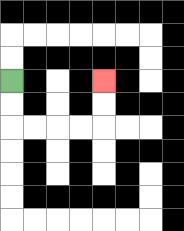{'start': '[0, 3]', 'end': '[4, 3]', 'path_directions': 'D,D,R,R,R,R,U,U', 'path_coordinates': '[[0, 3], [0, 4], [0, 5], [1, 5], [2, 5], [3, 5], [4, 5], [4, 4], [4, 3]]'}